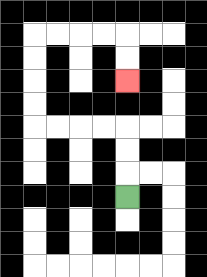{'start': '[5, 8]', 'end': '[5, 3]', 'path_directions': 'U,U,U,L,L,L,L,U,U,U,U,R,R,R,R,D,D', 'path_coordinates': '[[5, 8], [5, 7], [5, 6], [5, 5], [4, 5], [3, 5], [2, 5], [1, 5], [1, 4], [1, 3], [1, 2], [1, 1], [2, 1], [3, 1], [4, 1], [5, 1], [5, 2], [5, 3]]'}